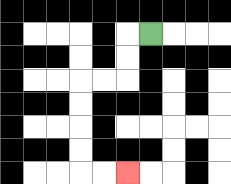{'start': '[6, 1]', 'end': '[5, 7]', 'path_directions': 'L,D,D,L,L,D,D,D,D,R,R', 'path_coordinates': '[[6, 1], [5, 1], [5, 2], [5, 3], [4, 3], [3, 3], [3, 4], [3, 5], [3, 6], [3, 7], [4, 7], [5, 7]]'}